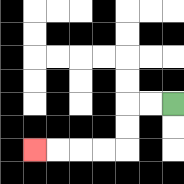{'start': '[7, 4]', 'end': '[1, 6]', 'path_directions': 'L,L,D,D,L,L,L,L', 'path_coordinates': '[[7, 4], [6, 4], [5, 4], [5, 5], [5, 6], [4, 6], [3, 6], [2, 6], [1, 6]]'}